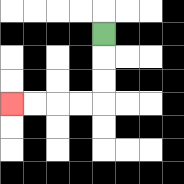{'start': '[4, 1]', 'end': '[0, 4]', 'path_directions': 'D,D,D,L,L,L,L', 'path_coordinates': '[[4, 1], [4, 2], [4, 3], [4, 4], [3, 4], [2, 4], [1, 4], [0, 4]]'}